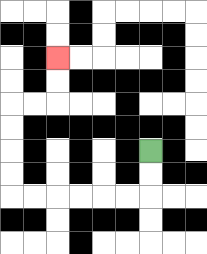{'start': '[6, 6]', 'end': '[2, 2]', 'path_directions': 'D,D,L,L,L,L,L,L,U,U,U,U,R,R,U,U', 'path_coordinates': '[[6, 6], [6, 7], [6, 8], [5, 8], [4, 8], [3, 8], [2, 8], [1, 8], [0, 8], [0, 7], [0, 6], [0, 5], [0, 4], [1, 4], [2, 4], [2, 3], [2, 2]]'}